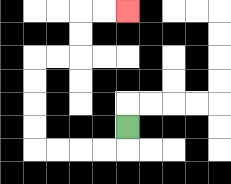{'start': '[5, 5]', 'end': '[5, 0]', 'path_directions': 'D,L,L,L,L,U,U,U,U,R,R,U,U,R,R', 'path_coordinates': '[[5, 5], [5, 6], [4, 6], [3, 6], [2, 6], [1, 6], [1, 5], [1, 4], [1, 3], [1, 2], [2, 2], [3, 2], [3, 1], [3, 0], [4, 0], [5, 0]]'}